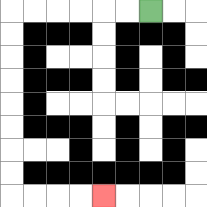{'start': '[6, 0]', 'end': '[4, 8]', 'path_directions': 'L,L,L,L,L,L,D,D,D,D,D,D,D,D,R,R,R,R', 'path_coordinates': '[[6, 0], [5, 0], [4, 0], [3, 0], [2, 0], [1, 0], [0, 0], [0, 1], [0, 2], [0, 3], [0, 4], [0, 5], [0, 6], [0, 7], [0, 8], [1, 8], [2, 8], [3, 8], [4, 8]]'}